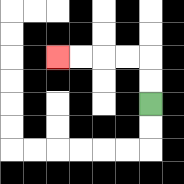{'start': '[6, 4]', 'end': '[2, 2]', 'path_directions': 'U,U,L,L,L,L', 'path_coordinates': '[[6, 4], [6, 3], [6, 2], [5, 2], [4, 2], [3, 2], [2, 2]]'}